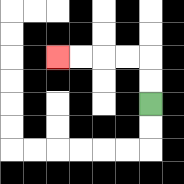{'start': '[6, 4]', 'end': '[2, 2]', 'path_directions': 'U,U,L,L,L,L', 'path_coordinates': '[[6, 4], [6, 3], [6, 2], [5, 2], [4, 2], [3, 2], [2, 2]]'}